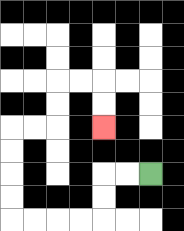{'start': '[6, 7]', 'end': '[4, 5]', 'path_directions': 'L,L,D,D,L,L,L,L,U,U,U,U,R,R,U,U,R,R,D,D', 'path_coordinates': '[[6, 7], [5, 7], [4, 7], [4, 8], [4, 9], [3, 9], [2, 9], [1, 9], [0, 9], [0, 8], [0, 7], [0, 6], [0, 5], [1, 5], [2, 5], [2, 4], [2, 3], [3, 3], [4, 3], [4, 4], [4, 5]]'}